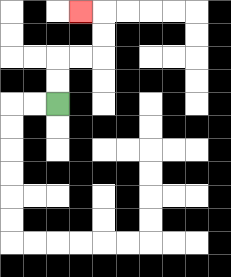{'start': '[2, 4]', 'end': '[3, 0]', 'path_directions': 'U,U,R,R,U,U,L', 'path_coordinates': '[[2, 4], [2, 3], [2, 2], [3, 2], [4, 2], [4, 1], [4, 0], [3, 0]]'}